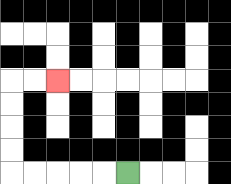{'start': '[5, 7]', 'end': '[2, 3]', 'path_directions': 'L,L,L,L,L,U,U,U,U,R,R', 'path_coordinates': '[[5, 7], [4, 7], [3, 7], [2, 7], [1, 7], [0, 7], [0, 6], [0, 5], [0, 4], [0, 3], [1, 3], [2, 3]]'}